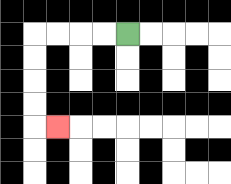{'start': '[5, 1]', 'end': '[2, 5]', 'path_directions': 'L,L,L,L,D,D,D,D,R', 'path_coordinates': '[[5, 1], [4, 1], [3, 1], [2, 1], [1, 1], [1, 2], [1, 3], [1, 4], [1, 5], [2, 5]]'}